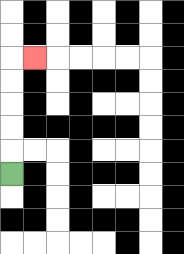{'start': '[0, 7]', 'end': '[1, 2]', 'path_directions': 'U,U,U,U,U,R', 'path_coordinates': '[[0, 7], [0, 6], [0, 5], [0, 4], [0, 3], [0, 2], [1, 2]]'}